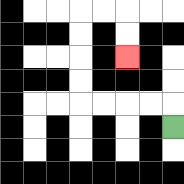{'start': '[7, 5]', 'end': '[5, 2]', 'path_directions': 'U,L,L,L,L,U,U,U,U,R,R,D,D', 'path_coordinates': '[[7, 5], [7, 4], [6, 4], [5, 4], [4, 4], [3, 4], [3, 3], [3, 2], [3, 1], [3, 0], [4, 0], [5, 0], [5, 1], [5, 2]]'}